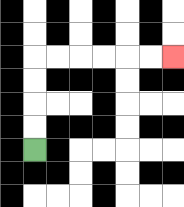{'start': '[1, 6]', 'end': '[7, 2]', 'path_directions': 'U,U,U,U,R,R,R,R,R,R', 'path_coordinates': '[[1, 6], [1, 5], [1, 4], [1, 3], [1, 2], [2, 2], [3, 2], [4, 2], [5, 2], [6, 2], [7, 2]]'}